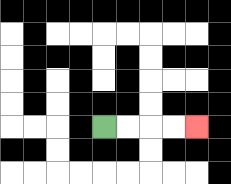{'start': '[4, 5]', 'end': '[8, 5]', 'path_directions': 'R,R,R,R', 'path_coordinates': '[[4, 5], [5, 5], [6, 5], [7, 5], [8, 5]]'}